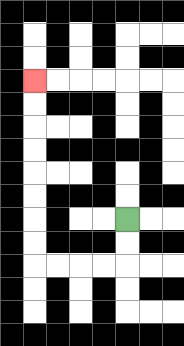{'start': '[5, 9]', 'end': '[1, 3]', 'path_directions': 'D,D,L,L,L,L,U,U,U,U,U,U,U,U', 'path_coordinates': '[[5, 9], [5, 10], [5, 11], [4, 11], [3, 11], [2, 11], [1, 11], [1, 10], [1, 9], [1, 8], [1, 7], [1, 6], [1, 5], [1, 4], [1, 3]]'}